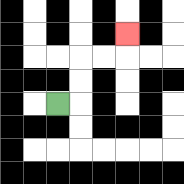{'start': '[2, 4]', 'end': '[5, 1]', 'path_directions': 'R,U,U,R,R,U', 'path_coordinates': '[[2, 4], [3, 4], [3, 3], [3, 2], [4, 2], [5, 2], [5, 1]]'}